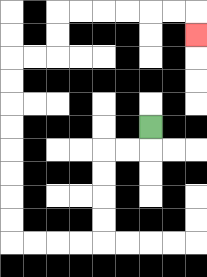{'start': '[6, 5]', 'end': '[8, 1]', 'path_directions': 'D,L,L,D,D,D,D,L,L,L,L,U,U,U,U,U,U,U,U,R,R,U,U,R,R,R,R,R,R,D', 'path_coordinates': '[[6, 5], [6, 6], [5, 6], [4, 6], [4, 7], [4, 8], [4, 9], [4, 10], [3, 10], [2, 10], [1, 10], [0, 10], [0, 9], [0, 8], [0, 7], [0, 6], [0, 5], [0, 4], [0, 3], [0, 2], [1, 2], [2, 2], [2, 1], [2, 0], [3, 0], [4, 0], [5, 0], [6, 0], [7, 0], [8, 0], [8, 1]]'}